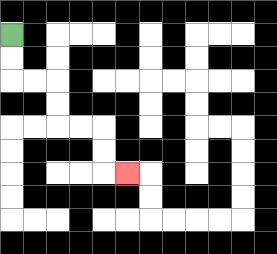{'start': '[0, 1]', 'end': '[5, 7]', 'path_directions': 'D,D,R,R,D,D,R,R,D,D,R', 'path_coordinates': '[[0, 1], [0, 2], [0, 3], [1, 3], [2, 3], [2, 4], [2, 5], [3, 5], [4, 5], [4, 6], [4, 7], [5, 7]]'}